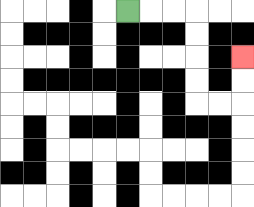{'start': '[5, 0]', 'end': '[10, 2]', 'path_directions': 'R,R,R,D,D,D,D,R,R,U,U', 'path_coordinates': '[[5, 0], [6, 0], [7, 0], [8, 0], [8, 1], [8, 2], [8, 3], [8, 4], [9, 4], [10, 4], [10, 3], [10, 2]]'}